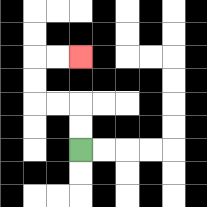{'start': '[3, 6]', 'end': '[3, 2]', 'path_directions': 'U,U,L,L,U,U,R,R', 'path_coordinates': '[[3, 6], [3, 5], [3, 4], [2, 4], [1, 4], [1, 3], [1, 2], [2, 2], [3, 2]]'}